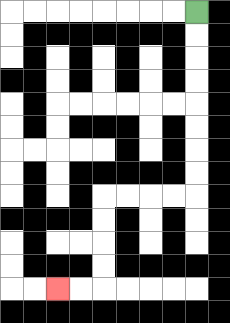{'start': '[8, 0]', 'end': '[2, 12]', 'path_directions': 'D,D,D,D,D,D,D,D,L,L,L,L,D,D,D,D,L,L', 'path_coordinates': '[[8, 0], [8, 1], [8, 2], [8, 3], [8, 4], [8, 5], [8, 6], [8, 7], [8, 8], [7, 8], [6, 8], [5, 8], [4, 8], [4, 9], [4, 10], [4, 11], [4, 12], [3, 12], [2, 12]]'}